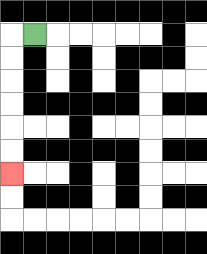{'start': '[1, 1]', 'end': '[0, 7]', 'path_directions': 'L,D,D,D,D,D,D', 'path_coordinates': '[[1, 1], [0, 1], [0, 2], [0, 3], [0, 4], [0, 5], [0, 6], [0, 7]]'}